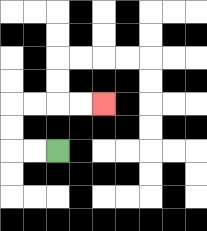{'start': '[2, 6]', 'end': '[4, 4]', 'path_directions': 'L,L,U,U,R,R,R,R', 'path_coordinates': '[[2, 6], [1, 6], [0, 6], [0, 5], [0, 4], [1, 4], [2, 4], [3, 4], [4, 4]]'}